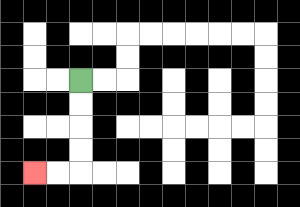{'start': '[3, 3]', 'end': '[1, 7]', 'path_directions': 'D,D,D,D,L,L', 'path_coordinates': '[[3, 3], [3, 4], [3, 5], [3, 6], [3, 7], [2, 7], [1, 7]]'}